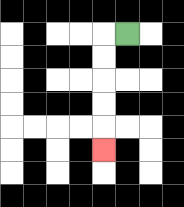{'start': '[5, 1]', 'end': '[4, 6]', 'path_directions': 'L,D,D,D,D,D', 'path_coordinates': '[[5, 1], [4, 1], [4, 2], [4, 3], [4, 4], [4, 5], [4, 6]]'}